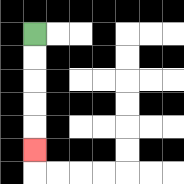{'start': '[1, 1]', 'end': '[1, 6]', 'path_directions': 'D,D,D,D,D', 'path_coordinates': '[[1, 1], [1, 2], [1, 3], [1, 4], [1, 5], [1, 6]]'}